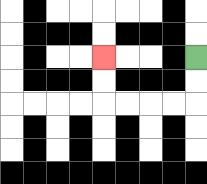{'start': '[8, 2]', 'end': '[4, 2]', 'path_directions': 'D,D,L,L,L,L,U,U', 'path_coordinates': '[[8, 2], [8, 3], [8, 4], [7, 4], [6, 4], [5, 4], [4, 4], [4, 3], [4, 2]]'}